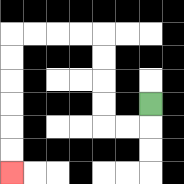{'start': '[6, 4]', 'end': '[0, 7]', 'path_directions': 'D,L,L,U,U,U,U,L,L,L,L,D,D,D,D,D,D', 'path_coordinates': '[[6, 4], [6, 5], [5, 5], [4, 5], [4, 4], [4, 3], [4, 2], [4, 1], [3, 1], [2, 1], [1, 1], [0, 1], [0, 2], [0, 3], [0, 4], [0, 5], [0, 6], [0, 7]]'}